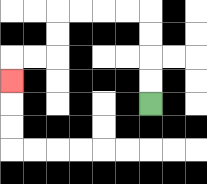{'start': '[6, 4]', 'end': '[0, 3]', 'path_directions': 'U,U,U,U,L,L,L,L,D,D,L,L,D', 'path_coordinates': '[[6, 4], [6, 3], [6, 2], [6, 1], [6, 0], [5, 0], [4, 0], [3, 0], [2, 0], [2, 1], [2, 2], [1, 2], [0, 2], [0, 3]]'}